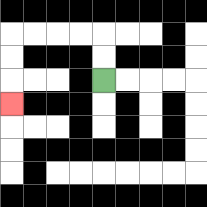{'start': '[4, 3]', 'end': '[0, 4]', 'path_directions': 'U,U,L,L,L,L,D,D,D', 'path_coordinates': '[[4, 3], [4, 2], [4, 1], [3, 1], [2, 1], [1, 1], [0, 1], [0, 2], [0, 3], [0, 4]]'}